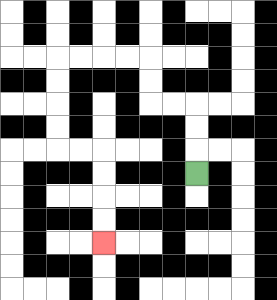{'start': '[8, 7]', 'end': '[4, 10]', 'path_directions': 'U,U,U,L,L,U,U,L,L,L,L,D,D,D,D,R,R,D,D,D,D', 'path_coordinates': '[[8, 7], [8, 6], [8, 5], [8, 4], [7, 4], [6, 4], [6, 3], [6, 2], [5, 2], [4, 2], [3, 2], [2, 2], [2, 3], [2, 4], [2, 5], [2, 6], [3, 6], [4, 6], [4, 7], [4, 8], [4, 9], [4, 10]]'}